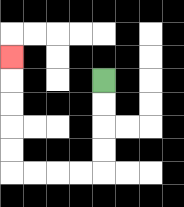{'start': '[4, 3]', 'end': '[0, 2]', 'path_directions': 'D,D,D,D,L,L,L,L,U,U,U,U,U', 'path_coordinates': '[[4, 3], [4, 4], [4, 5], [4, 6], [4, 7], [3, 7], [2, 7], [1, 7], [0, 7], [0, 6], [0, 5], [0, 4], [0, 3], [0, 2]]'}